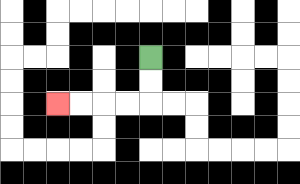{'start': '[6, 2]', 'end': '[2, 4]', 'path_directions': 'D,D,L,L,L,L', 'path_coordinates': '[[6, 2], [6, 3], [6, 4], [5, 4], [4, 4], [3, 4], [2, 4]]'}